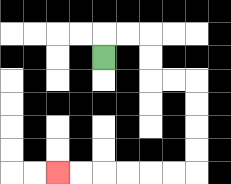{'start': '[4, 2]', 'end': '[2, 7]', 'path_directions': 'U,R,R,D,D,R,R,D,D,D,D,L,L,L,L,L,L', 'path_coordinates': '[[4, 2], [4, 1], [5, 1], [6, 1], [6, 2], [6, 3], [7, 3], [8, 3], [8, 4], [8, 5], [8, 6], [8, 7], [7, 7], [6, 7], [5, 7], [4, 7], [3, 7], [2, 7]]'}